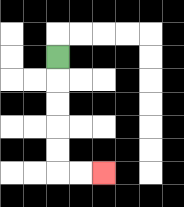{'start': '[2, 2]', 'end': '[4, 7]', 'path_directions': 'D,D,D,D,D,R,R', 'path_coordinates': '[[2, 2], [2, 3], [2, 4], [2, 5], [2, 6], [2, 7], [3, 7], [4, 7]]'}